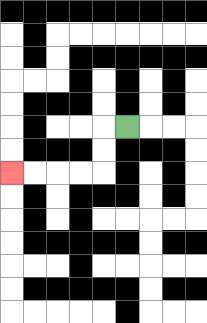{'start': '[5, 5]', 'end': '[0, 7]', 'path_directions': 'L,D,D,L,L,L,L', 'path_coordinates': '[[5, 5], [4, 5], [4, 6], [4, 7], [3, 7], [2, 7], [1, 7], [0, 7]]'}